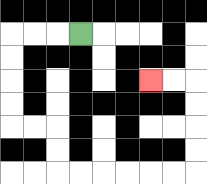{'start': '[3, 1]', 'end': '[6, 3]', 'path_directions': 'L,L,L,D,D,D,D,R,R,D,D,R,R,R,R,R,R,U,U,U,U,L,L', 'path_coordinates': '[[3, 1], [2, 1], [1, 1], [0, 1], [0, 2], [0, 3], [0, 4], [0, 5], [1, 5], [2, 5], [2, 6], [2, 7], [3, 7], [4, 7], [5, 7], [6, 7], [7, 7], [8, 7], [8, 6], [8, 5], [8, 4], [8, 3], [7, 3], [6, 3]]'}